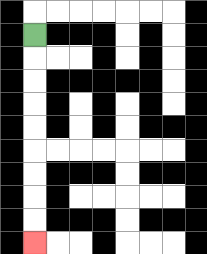{'start': '[1, 1]', 'end': '[1, 10]', 'path_directions': 'D,D,D,D,D,D,D,D,D', 'path_coordinates': '[[1, 1], [1, 2], [1, 3], [1, 4], [1, 5], [1, 6], [1, 7], [1, 8], [1, 9], [1, 10]]'}